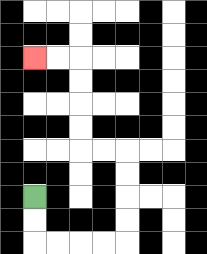{'start': '[1, 8]', 'end': '[1, 2]', 'path_directions': 'D,D,R,R,R,R,U,U,U,U,L,L,U,U,U,U,L,L', 'path_coordinates': '[[1, 8], [1, 9], [1, 10], [2, 10], [3, 10], [4, 10], [5, 10], [5, 9], [5, 8], [5, 7], [5, 6], [4, 6], [3, 6], [3, 5], [3, 4], [3, 3], [3, 2], [2, 2], [1, 2]]'}